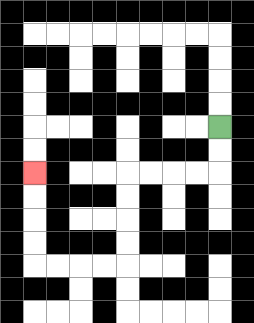{'start': '[9, 5]', 'end': '[1, 7]', 'path_directions': 'D,D,L,L,L,L,D,D,D,D,L,L,L,L,U,U,U,U', 'path_coordinates': '[[9, 5], [9, 6], [9, 7], [8, 7], [7, 7], [6, 7], [5, 7], [5, 8], [5, 9], [5, 10], [5, 11], [4, 11], [3, 11], [2, 11], [1, 11], [1, 10], [1, 9], [1, 8], [1, 7]]'}